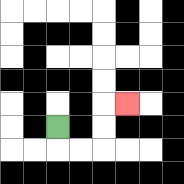{'start': '[2, 5]', 'end': '[5, 4]', 'path_directions': 'D,R,R,U,U,R', 'path_coordinates': '[[2, 5], [2, 6], [3, 6], [4, 6], [4, 5], [4, 4], [5, 4]]'}